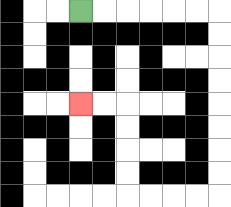{'start': '[3, 0]', 'end': '[3, 4]', 'path_directions': 'R,R,R,R,R,R,D,D,D,D,D,D,D,D,L,L,L,L,U,U,U,U,L,L', 'path_coordinates': '[[3, 0], [4, 0], [5, 0], [6, 0], [7, 0], [8, 0], [9, 0], [9, 1], [9, 2], [9, 3], [9, 4], [9, 5], [9, 6], [9, 7], [9, 8], [8, 8], [7, 8], [6, 8], [5, 8], [5, 7], [5, 6], [5, 5], [5, 4], [4, 4], [3, 4]]'}